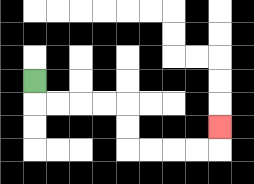{'start': '[1, 3]', 'end': '[9, 5]', 'path_directions': 'D,R,R,R,R,D,D,R,R,R,R,U', 'path_coordinates': '[[1, 3], [1, 4], [2, 4], [3, 4], [4, 4], [5, 4], [5, 5], [5, 6], [6, 6], [7, 6], [8, 6], [9, 6], [9, 5]]'}